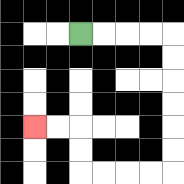{'start': '[3, 1]', 'end': '[1, 5]', 'path_directions': 'R,R,R,R,D,D,D,D,D,D,L,L,L,L,U,U,L,L', 'path_coordinates': '[[3, 1], [4, 1], [5, 1], [6, 1], [7, 1], [7, 2], [7, 3], [7, 4], [7, 5], [7, 6], [7, 7], [6, 7], [5, 7], [4, 7], [3, 7], [3, 6], [3, 5], [2, 5], [1, 5]]'}